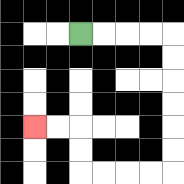{'start': '[3, 1]', 'end': '[1, 5]', 'path_directions': 'R,R,R,R,D,D,D,D,D,D,L,L,L,L,U,U,L,L', 'path_coordinates': '[[3, 1], [4, 1], [5, 1], [6, 1], [7, 1], [7, 2], [7, 3], [7, 4], [7, 5], [7, 6], [7, 7], [6, 7], [5, 7], [4, 7], [3, 7], [3, 6], [3, 5], [2, 5], [1, 5]]'}